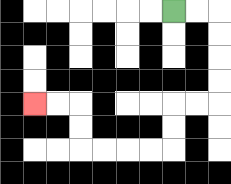{'start': '[7, 0]', 'end': '[1, 4]', 'path_directions': 'R,R,D,D,D,D,L,L,D,D,L,L,L,L,U,U,L,L', 'path_coordinates': '[[7, 0], [8, 0], [9, 0], [9, 1], [9, 2], [9, 3], [9, 4], [8, 4], [7, 4], [7, 5], [7, 6], [6, 6], [5, 6], [4, 6], [3, 6], [3, 5], [3, 4], [2, 4], [1, 4]]'}